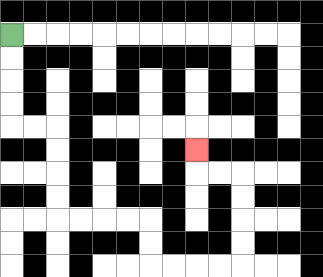{'start': '[0, 1]', 'end': '[8, 6]', 'path_directions': 'D,D,D,D,R,R,D,D,D,D,R,R,R,R,D,D,R,R,R,R,U,U,U,U,L,L,U', 'path_coordinates': '[[0, 1], [0, 2], [0, 3], [0, 4], [0, 5], [1, 5], [2, 5], [2, 6], [2, 7], [2, 8], [2, 9], [3, 9], [4, 9], [5, 9], [6, 9], [6, 10], [6, 11], [7, 11], [8, 11], [9, 11], [10, 11], [10, 10], [10, 9], [10, 8], [10, 7], [9, 7], [8, 7], [8, 6]]'}